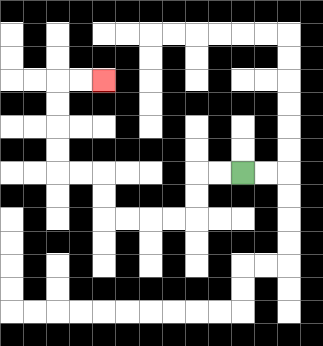{'start': '[10, 7]', 'end': '[4, 3]', 'path_directions': 'L,L,D,D,L,L,L,L,U,U,L,L,U,U,U,U,R,R', 'path_coordinates': '[[10, 7], [9, 7], [8, 7], [8, 8], [8, 9], [7, 9], [6, 9], [5, 9], [4, 9], [4, 8], [4, 7], [3, 7], [2, 7], [2, 6], [2, 5], [2, 4], [2, 3], [3, 3], [4, 3]]'}